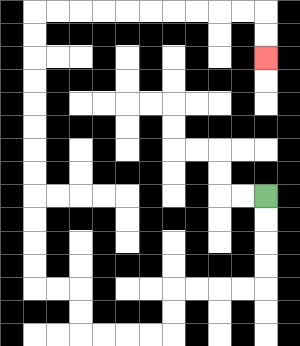{'start': '[11, 8]', 'end': '[11, 2]', 'path_directions': 'D,D,D,D,L,L,L,L,D,D,L,L,L,L,U,U,L,L,U,U,U,U,U,U,U,U,U,U,U,U,R,R,R,R,R,R,R,R,R,R,D,D', 'path_coordinates': '[[11, 8], [11, 9], [11, 10], [11, 11], [11, 12], [10, 12], [9, 12], [8, 12], [7, 12], [7, 13], [7, 14], [6, 14], [5, 14], [4, 14], [3, 14], [3, 13], [3, 12], [2, 12], [1, 12], [1, 11], [1, 10], [1, 9], [1, 8], [1, 7], [1, 6], [1, 5], [1, 4], [1, 3], [1, 2], [1, 1], [1, 0], [2, 0], [3, 0], [4, 0], [5, 0], [6, 0], [7, 0], [8, 0], [9, 0], [10, 0], [11, 0], [11, 1], [11, 2]]'}